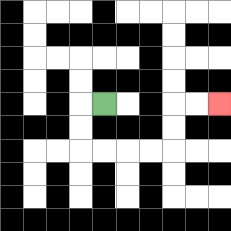{'start': '[4, 4]', 'end': '[9, 4]', 'path_directions': 'L,D,D,R,R,R,R,U,U,R,R', 'path_coordinates': '[[4, 4], [3, 4], [3, 5], [3, 6], [4, 6], [5, 6], [6, 6], [7, 6], [7, 5], [7, 4], [8, 4], [9, 4]]'}